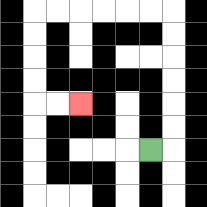{'start': '[6, 6]', 'end': '[3, 4]', 'path_directions': 'R,U,U,U,U,U,U,L,L,L,L,L,L,D,D,D,D,R,R', 'path_coordinates': '[[6, 6], [7, 6], [7, 5], [7, 4], [7, 3], [7, 2], [7, 1], [7, 0], [6, 0], [5, 0], [4, 0], [3, 0], [2, 0], [1, 0], [1, 1], [1, 2], [1, 3], [1, 4], [2, 4], [3, 4]]'}